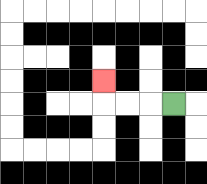{'start': '[7, 4]', 'end': '[4, 3]', 'path_directions': 'L,L,L,U', 'path_coordinates': '[[7, 4], [6, 4], [5, 4], [4, 4], [4, 3]]'}